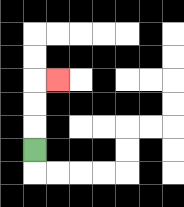{'start': '[1, 6]', 'end': '[2, 3]', 'path_directions': 'U,U,U,R', 'path_coordinates': '[[1, 6], [1, 5], [1, 4], [1, 3], [2, 3]]'}